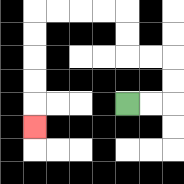{'start': '[5, 4]', 'end': '[1, 5]', 'path_directions': 'R,R,U,U,L,L,U,U,L,L,L,L,D,D,D,D,D', 'path_coordinates': '[[5, 4], [6, 4], [7, 4], [7, 3], [7, 2], [6, 2], [5, 2], [5, 1], [5, 0], [4, 0], [3, 0], [2, 0], [1, 0], [1, 1], [1, 2], [1, 3], [1, 4], [1, 5]]'}